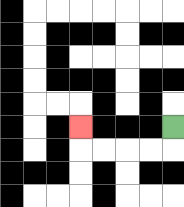{'start': '[7, 5]', 'end': '[3, 5]', 'path_directions': 'D,L,L,L,L,U', 'path_coordinates': '[[7, 5], [7, 6], [6, 6], [5, 6], [4, 6], [3, 6], [3, 5]]'}